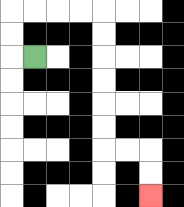{'start': '[1, 2]', 'end': '[6, 8]', 'path_directions': 'L,U,U,R,R,R,R,D,D,D,D,D,D,R,R,D,D', 'path_coordinates': '[[1, 2], [0, 2], [0, 1], [0, 0], [1, 0], [2, 0], [3, 0], [4, 0], [4, 1], [4, 2], [4, 3], [4, 4], [4, 5], [4, 6], [5, 6], [6, 6], [6, 7], [6, 8]]'}